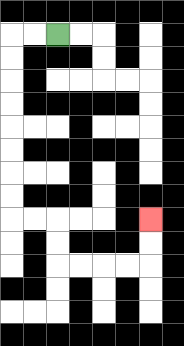{'start': '[2, 1]', 'end': '[6, 9]', 'path_directions': 'L,L,D,D,D,D,D,D,D,D,R,R,D,D,R,R,R,R,U,U', 'path_coordinates': '[[2, 1], [1, 1], [0, 1], [0, 2], [0, 3], [0, 4], [0, 5], [0, 6], [0, 7], [0, 8], [0, 9], [1, 9], [2, 9], [2, 10], [2, 11], [3, 11], [4, 11], [5, 11], [6, 11], [6, 10], [6, 9]]'}